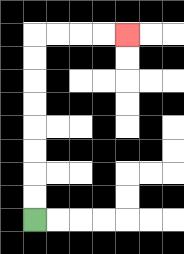{'start': '[1, 9]', 'end': '[5, 1]', 'path_directions': 'U,U,U,U,U,U,U,U,R,R,R,R', 'path_coordinates': '[[1, 9], [1, 8], [1, 7], [1, 6], [1, 5], [1, 4], [1, 3], [1, 2], [1, 1], [2, 1], [3, 1], [4, 1], [5, 1]]'}